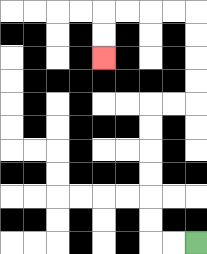{'start': '[8, 10]', 'end': '[4, 2]', 'path_directions': 'L,L,U,U,U,U,U,U,R,R,U,U,U,U,L,L,L,L,D,D', 'path_coordinates': '[[8, 10], [7, 10], [6, 10], [6, 9], [6, 8], [6, 7], [6, 6], [6, 5], [6, 4], [7, 4], [8, 4], [8, 3], [8, 2], [8, 1], [8, 0], [7, 0], [6, 0], [5, 0], [4, 0], [4, 1], [4, 2]]'}